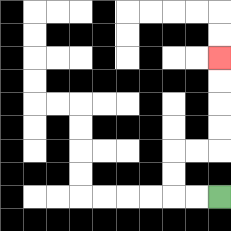{'start': '[9, 8]', 'end': '[9, 2]', 'path_directions': 'L,L,U,U,R,R,U,U,U,U', 'path_coordinates': '[[9, 8], [8, 8], [7, 8], [7, 7], [7, 6], [8, 6], [9, 6], [9, 5], [9, 4], [9, 3], [9, 2]]'}